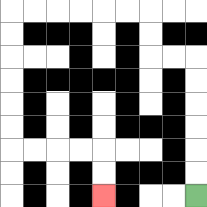{'start': '[8, 8]', 'end': '[4, 8]', 'path_directions': 'U,U,U,U,U,U,L,L,U,U,L,L,L,L,L,L,D,D,D,D,D,D,R,R,R,R,D,D', 'path_coordinates': '[[8, 8], [8, 7], [8, 6], [8, 5], [8, 4], [8, 3], [8, 2], [7, 2], [6, 2], [6, 1], [6, 0], [5, 0], [4, 0], [3, 0], [2, 0], [1, 0], [0, 0], [0, 1], [0, 2], [0, 3], [0, 4], [0, 5], [0, 6], [1, 6], [2, 6], [3, 6], [4, 6], [4, 7], [4, 8]]'}